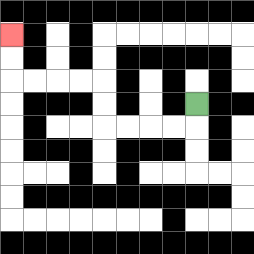{'start': '[8, 4]', 'end': '[0, 1]', 'path_directions': 'D,L,L,L,L,U,U,L,L,L,L,U,U', 'path_coordinates': '[[8, 4], [8, 5], [7, 5], [6, 5], [5, 5], [4, 5], [4, 4], [4, 3], [3, 3], [2, 3], [1, 3], [0, 3], [0, 2], [0, 1]]'}